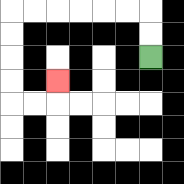{'start': '[6, 2]', 'end': '[2, 3]', 'path_directions': 'U,U,L,L,L,L,L,L,D,D,D,D,R,R,U', 'path_coordinates': '[[6, 2], [6, 1], [6, 0], [5, 0], [4, 0], [3, 0], [2, 0], [1, 0], [0, 0], [0, 1], [0, 2], [0, 3], [0, 4], [1, 4], [2, 4], [2, 3]]'}